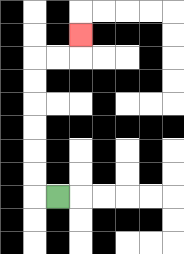{'start': '[2, 8]', 'end': '[3, 1]', 'path_directions': 'L,U,U,U,U,U,U,R,R,U', 'path_coordinates': '[[2, 8], [1, 8], [1, 7], [1, 6], [1, 5], [1, 4], [1, 3], [1, 2], [2, 2], [3, 2], [3, 1]]'}